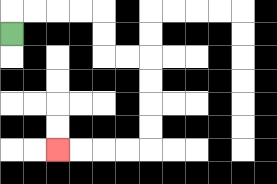{'start': '[0, 1]', 'end': '[2, 6]', 'path_directions': 'U,R,R,R,R,D,D,R,R,D,D,D,D,L,L,L,L', 'path_coordinates': '[[0, 1], [0, 0], [1, 0], [2, 0], [3, 0], [4, 0], [4, 1], [4, 2], [5, 2], [6, 2], [6, 3], [6, 4], [6, 5], [6, 6], [5, 6], [4, 6], [3, 6], [2, 6]]'}